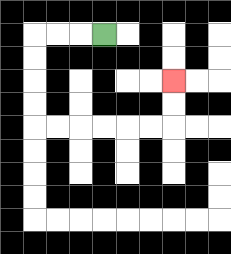{'start': '[4, 1]', 'end': '[7, 3]', 'path_directions': 'L,L,L,D,D,D,D,R,R,R,R,R,R,U,U', 'path_coordinates': '[[4, 1], [3, 1], [2, 1], [1, 1], [1, 2], [1, 3], [1, 4], [1, 5], [2, 5], [3, 5], [4, 5], [5, 5], [6, 5], [7, 5], [7, 4], [7, 3]]'}